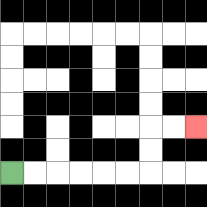{'start': '[0, 7]', 'end': '[8, 5]', 'path_directions': 'R,R,R,R,R,R,U,U,R,R', 'path_coordinates': '[[0, 7], [1, 7], [2, 7], [3, 7], [4, 7], [5, 7], [6, 7], [6, 6], [6, 5], [7, 5], [8, 5]]'}